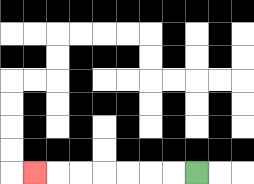{'start': '[8, 7]', 'end': '[1, 7]', 'path_directions': 'L,L,L,L,L,L,L', 'path_coordinates': '[[8, 7], [7, 7], [6, 7], [5, 7], [4, 7], [3, 7], [2, 7], [1, 7]]'}